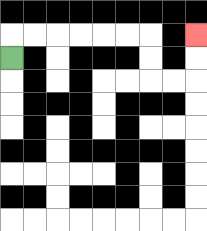{'start': '[0, 2]', 'end': '[8, 1]', 'path_directions': 'U,R,R,R,R,R,R,D,D,R,R,U,U', 'path_coordinates': '[[0, 2], [0, 1], [1, 1], [2, 1], [3, 1], [4, 1], [5, 1], [6, 1], [6, 2], [6, 3], [7, 3], [8, 3], [8, 2], [8, 1]]'}